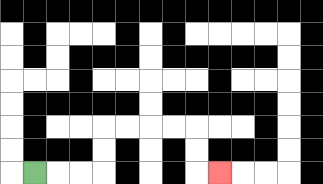{'start': '[1, 7]', 'end': '[9, 7]', 'path_directions': 'R,R,R,U,U,R,R,R,R,D,D,R', 'path_coordinates': '[[1, 7], [2, 7], [3, 7], [4, 7], [4, 6], [4, 5], [5, 5], [6, 5], [7, 5], [8, 5], [8, 6], [8, 7], [9, 7]]'}